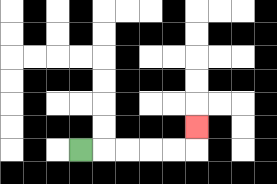{'start': '[3, 6]', 'end': '[8, 5]', 'path_directions': 'R,R,R,R,R,U', 'path_coordinates': '[[3, 6], [4, 6], [5, 6], [6, 6], [7, 6], [8, 6], [8, 5]]'}